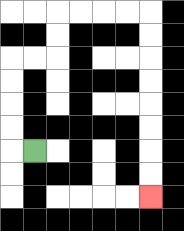{'start': '[1, 6]', 'end': '[6, 8]', 'path_directions': 'L,U,U,U,U,R,R,U,U,R,R,R,R,D,D,D,D,D,D,D,D', 'path_coordinates': '[[1, 6], [0, 6], [0, 5], [0, 4], [0, 3], [0, 2], [1, 2], [2, 2], [2, 1], [2, 0], [3, 0], [4, 0], [5, 0], [6, 0], [6, 1], [6, 2], [6, 3], [6, 4], [6, 5], [6, 6], [6, 7], [6, 8]]'}